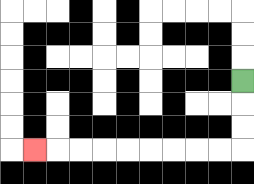{'start': '[10, 3]', 'end': '[1, 6]', 'path_directions': 'D,D,D,L,L,L,L,L,L,L,L,L', 'path_coordinates': '[[10, 3], [10, 4], [10, 5], [10, 6], [9, 6], [8, 6], [7, 6], [6, 6], [5, 6], [4, 6], [3, 6], [2, 6], [1, 6]]'}